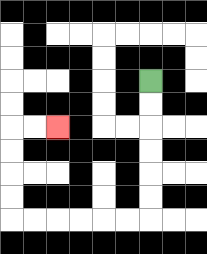{'start': '[6, 3]', 'end': '[2, 5]', 'path_directions': 'D,D,D,D,D,D,L,L,L,L,L,L,U,U,U,U,R,R', 'path_coordinates': '[[6, 3], [6, 4], [6, 5], [6, 6], [6, 7], [6, 8], [6, 9], [5, 9], [4, 9], [3, 9], [2, 9], [1, 9], [0, 9], [0, 8], [0, 7], [0, 6], [0, 5], [1, 5], [2, 5]]'}